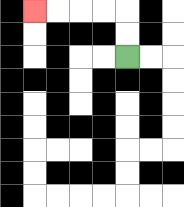{'start': '[5, 2]', 'end': '[1, 0]', 'path_directions': 'U,U,L,L,L,L', 'path_coordinates': '[[5, 2], [5, 1], [5, 0], [4, 0], [3, 0], [2, 0], [1, 0]]'}